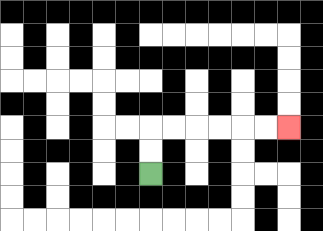{'start': '[6, 7]', 'end': '[12, 5]', 'path_directions': 'U,U,R,R,R,R,R,R', 'path_coordinates': '[[6, 7], [6, 6], [6, 5], [7, 5], [8, 5], [9, 5], [10, 5], [11, 5], [12, 5]]'}